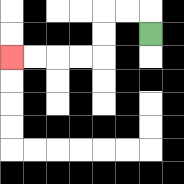{'start': '[6, 1]', 'end': '[0, 2]', 'path_directions': 'U,L,L,D,D,L,L,L,L', 'path_coordinates': '[[6, 1], [6, 0], [5, 0], [4, 0], [4, 1], [4, 2], [3, 2], [2, 2], [1, 2], [0, 2]]'}